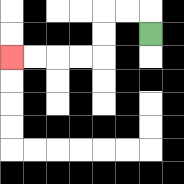{'start': '[6, 1]', 'end': '[0, 2]', 'path_directions': 'U,L,L,D,D,L,L,L,L', 'path_coordinates': '[[6, 1], [6, 0], [5, 0], [4, 0], [4, 1], [4, 2], [3, 2], [2, 2], [1, 2], [0, 2]]'}